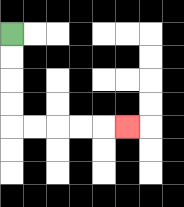{'start': '[0, 1]', 'end': '[5, 5]', 'path_directions': 'D,D,D,D,R,R,R,R,R', 'path_coordinates': '[[0, 1], [0, 2], [0, 3], [0, 4], [0, 5], [1, 5], [2, 5], [3, 5], [4, 5], [5, 5]]'}